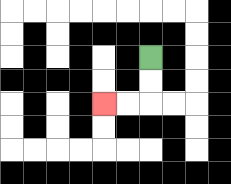{'start': '[6, 2]', 'end': '[4, 4]', 'path_directions': 'D,D,L,L', 'path_coordinates': '[[6, 2], [6, 3], [6, 4], [5, 4], [4, 4]]'}